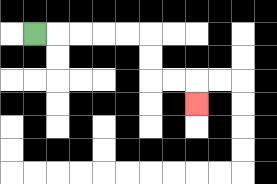{'start': '[1, 1]', 'end': '[8, 4]', 'path_directions': 'R,R,R,R,R,D,D,R,R,D', 'path_coordinates': '[[1, 1], [2, 1], [3, 1], [4, 1], [5, 1], [6, 1], [6, 2], [6, 3], [7, 3], [8, 3], [8, 4]]'}